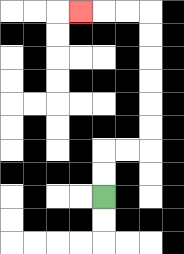{'start': '[4, 8]', 'end': '[3, 0]', 'path_directions': 'U,U,R,R,U,U,U,U,U,U,L,L,L', 'path_coordinates': '[[4, 8], [4, 7], [4, 6], [5, 6], [6, 6], [6, 5], [6, 4], [6, 3], [6, 2], [6, 1], [6, 0], [5, 0], [4, 0], [3, 0]]'}